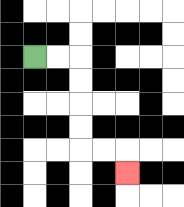{'start': '[1, 2]', 'end': '[5, 7]', 'path_directions': 'R,R,D,D,D,D,R,R,D', 'path_coordinates': '[[1, 2], [2, 2], [3, 2], [3, 3], [3, 4], [3, 5], [3, 6], [4, 6], [5, 6], [5, 7]]'}